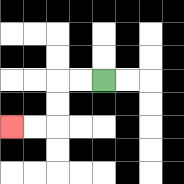{'start': '[4, 3]', 'end': '[0, 5]', 'path_directions': 'L,L,D,D,L,L', 'path_coordinates': '[[4, 3], [3, 3], [2, 3], [2, 4], [2, 5], [1, 5], [0, 5]]'}